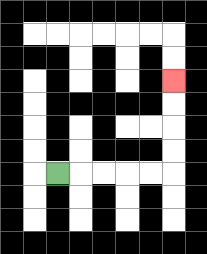{'start': '[2, 7]', 'end': '[7, 3]', 'path_directions': 'R,R,R,R,R,U,U,U,U', 'path_coordinates': '[[2, 7], [3, 7], [4, 7], [5, 7], [6, 7], [7, 7], [7, 6], [7, 5], [7, 4], [7, 3]]'}